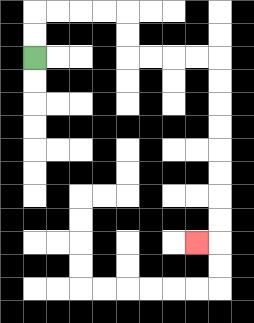{'start': '[1, 2]', 'end': '[8, 10]', 'path_directions': 'U,U,R,R,R,R,D,D,R,R,R,R,D,D,D,D,D,D,D,D,L', 'path_coordinates': '[[1, 2], [1, 1], [1, 0], [2, 0], [3, 0], [4, 0], [5, 0], [5, 1], [5, 2], [6, 2], [7, 2], [8, 2], [9, 2], [9, 3], [9, 4], [9, 5], [9, 6], [9, 7], [9, 8], [9, 9], [9, 10], [8, 10]]'}